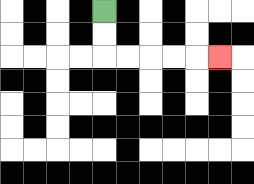{'start': '[4, 0]', 'end': '[9, 2]', 'path_directions': 'D,D,R,R,R,R,R', 'path_coordinates': '[[4, 0], [4, 1], [4, 2], [5, 2], [6, 2], [7, 2], [8, 2], [9, 2]]'}